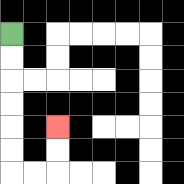{'start': '[0, 1]', 'end': '[2, 5]', 'path_directions': 'D,D,D,D,D,D,R,R,U,U', 'path_coordinates': '[[0, 1], [0, 2], [0, 3], [0, 4], [0, 5], [0, 6], [0, 7], [1, 7], [2, 7], [2, 6], [2, 5]]'}